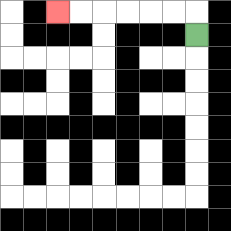{'start': '[8, 1]', 'end': '[2, 0]', 'path_directions': 'U,L,L,L,L,L,L', 'path_coordinates': '[[8, 1], [8, 0], [7, 0], [6, 0], [5, 0], [4, 0], [3, 0], [2, 0]]'}